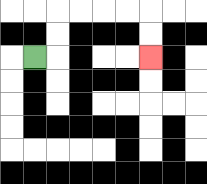{'start': '[1, 2]', 'end': '[6, 2]', 'path_directions': 'R,U,U,R,R,R,R,D,D', 'path_coordinates': '[[1, 2], [2, 2], [2, 1], [2, 0], [3, 0], [4, 0], [5, 0], [6, 0], [6, 1], [6, 2]]'}